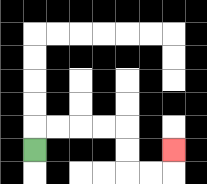{'start': '[1, 6]', 'end': '[7, 6]', 'path_directions': 'U,R,R,R,R,D,D,R,R,U', 'path_coordinates': '[[1, 6], [1, 5], [2, 5], [3, 5], [4, 5], [5, 5], [5, 6], [5, 7], [6, 7], [7, 7], [7, 6]]'}